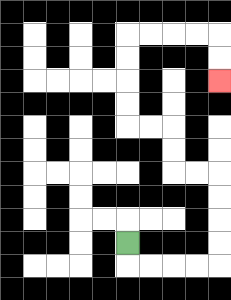{'start': '[5, 10]', 'end': '[9, 3]', 'path_directions': 'D,R,R,R,R,U,U,U,U,L,L,U,U,L,L,U,U,U,U,R,R,R,R,D,D', 'path_coordinates': '[[5, 10], [5, 11], [6, 11], [7, 11], [8, 11], [9, 11], [9, 10], [9, 9], [9, 8], [9, 7], [8, 7], [7, 7], [7, 6], [7, 5], [6, 5], [5, 5], [5, 4], [5, 3], [5, 2], [5, 1], [6, 1], [7, 1], [8, 1], [9, 1], [9, 2], [9, 3]]'}